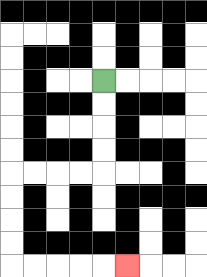{'start': '[4, 3]', 'end': '[5, 11]', 'path_directions': 'D,D,D,D,L,L,L,L,D,D,D,D,R,R,R,R,R', 'path_coordinates': '[[4, 3], [4, 4], [4, 5], [4, 6], [4, 7], [3, 7], [2, 7], [1, 7], [0, 7], [0, 8], [0, 9], [0, 10], [0, 11], [1, 11], [2, 11], [3, 11], [4, 11], [5, 11]]'}